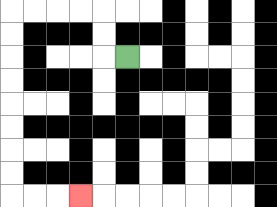{'start': '[5, 2]', 'end': '[3, 8]', 'path_directions': 'L,U,U,L,L,L,L,D,D,D,D,D,D,D,D,R,R,R', 'path_coordinates': '[[5, 2], [4, 2], [4, 1], [4, 0], [3, 0], [2, 0], [1, 0], [0, 0], [0, 1], [0, 2], [0, 3], [0, 4], [0, 5], [0, 6], [0, 7], [0, 8], [1, 8], [2, 8], [3, 8]]'}